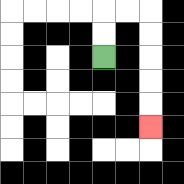{'start': '[4, 2]', 'end': '[6, 5]', 'path_directions': 'U,U,R,R,D,D,D,D,D', 'path_coordinates': '[[4, 2], [4, 1], [4, 0], [5, 0], [6, 0], [6, 1], [6, 2], [6, 3], [6, 4], [6, 5]]'}